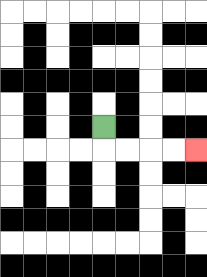{'start': '[4, 5]', 'end': '[8, 6]', 'path_directions': 'D,R,R,R,R', 'path_coordinates': '[[4, 5], [4, 6], [5, 6], [6, 6], [7, 6], [8, 6]]'}